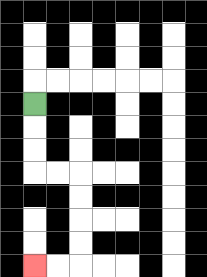{'start': '[1, 4]', 'end': '[1, 11]', 'path_directions': 'D,D,D,R,R,D,D,D,D,L,L', 'path_coordinates': '[[1, 4], [1, 5], [1, 6], [1, 7], [2, 7], [3, 7], [3, 8], [3, 9], [3, 10], [3, 11], [2, 11], [1, 11]]'}